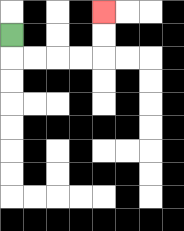{'start': '[0, 1]', 'end': '[4, 0]', 'path_directions': 'D,R,R,R,R,U,U', 'path_coordinates': '[[0, 1], [0, 2], [1, 2], [2, 2], [3, 2], [4, 2], [4, 1], [4, 0]]'}